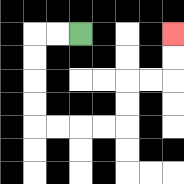{'start': '[3, 1]', 'end': '[7, 1]', 'path_directions': 'L,L,D,D,D,D,R,R,R,R,U,U,R,R,U,U', 'path_coordinates': '[[3, 1], [2, 1], [1, 1], [1, 2], [1, 3], [1, 4], [1, 5], [2, 5], [3, 5], [4, 5], [5, 5], [5, 4], [5, 3], [6, 3], [7, 3], [7, 2], [7, 1]]'}